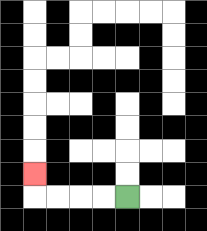{'start': '[5, 8]', 'end': '[1, 7]', 'path_directions': 'L,L,L,L,U', 'path_coordinates': '[[5, 8], [4, 8], [3, 8], [2, 8], [1, 8], [1, 7]]'}